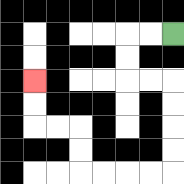{'start': '[7, 1]', 'end': '[1, 3]', 'path_directions': 'L,L,D,D,R,R,D,D,D,D,L,L,L,L,U,U,L,L,U,U', 'path_coordinates': '[[7, 1], [6, 1], [5, 1], [5, 2], [5, 3], [6, 3], [7, 3], [7, 4], [7, 5], [7, 6], [7, 7], [6, 7], [5, 7], [4, 7], [3, 7], [3, 6], [3, 5], [2, 5], [1, 5], [1, 4], [1, 3]]'}